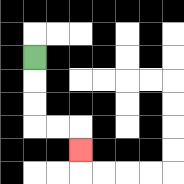{'start': '[1, 2]', 'end': '[3, 6]', 'path_directions': 'D,D,D,R,R,D', 'path_coordinates': '[[1, 2], [1, 3], [1, 4], [1, 5], [2, 5], [3, 5], [3, 6]]'}